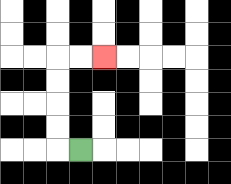{'start': '[3, 6]', 'end': '[4, 2]', 'path_directions': 'L,U,U,U,U,R,R', 'path_coordinates': '[[3, 6], [2, 6], [2, 5], [2, 4], [2, 3], [2, 2], [3, 2], [4, 2]]'}